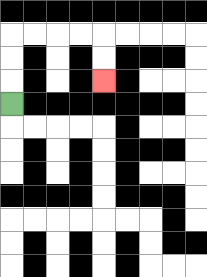{'start': '[0, 4]', 'end': '[4, 3]', 'path_directions': 'U,U,U,R,R,R,R,D,D', 'path_coordinates': '[[0, 4], [0, 3], [0, 2], [0, 1], [1, 1], [2, 1], [3, 1], [4, 1], [4, 2], [4, 3]]'}